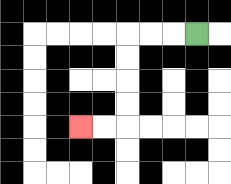{'start': '[8, 1]', 'end': '[3, 5]', 'path_directions': 'L,L,L,D,D,D,D,L,L', 'path_coordinates': '[[8, 1], [7, 1], [6, 1], [5, 1], [5, 2], [5, 3], [5, 4], [5, 5], [4, 5], [3, 5]]'}